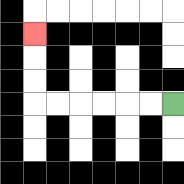{'start': '[7, 4]', 'end': '[1, 1]', 'path_directions': 'L,L,L,L,L,L,U,U,U', 'path_coordinates': '[[7, 4], [6, 4], [5, 4], [4, 4], [3, 4], [2, 4], [1, 4], [1, 3], [1, 2], [1, 1]]'}